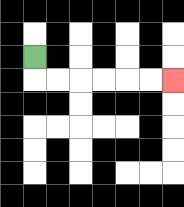{'start': '[1, 2]', 'end': '[7, 3]', 'path_directions': 'D,R,R,R,R,R,R', 'path_coordinates': '[[1, 2], [1, 3], [2, 3], [3, 3], [4, 3], [5, 3], [6, 3], [7, 3]]'}